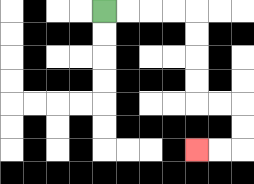{'start': '[4, 0]', 'end': '[8, 6]', 'path_directions': 'R,R,R,R,D,D,D,D,R,R,D,D,L,L', 'path_coordinates': '[[4, 0], [5, 0], [6, 0], [7, 0], [8, 0], [8, 1], [8, 2], [8, 3], [8, 4], [9, 4], [10, 4], [10, 5], [10, 6], [9, 6], [8, 6]]'}